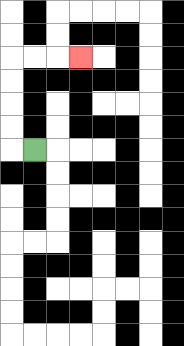{'start': '[1, 6]', 'end': '[3, 2]', 'path_directions': 'L,U,U,U,U,R,R,R', 'path_coordinates': '[[1, 6], [0, 6], [0, 5], [0, 4], [0, 3], [0, 2], [1, 2], [2, 2], [3, 2]]'}